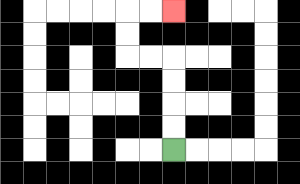{'start': '[7, 6]', 'end': '[7, 0]', 'path_directions': 'U,U,U,U,L,L,U,U,R,R', 'path_coordinates': '[[7, 6], [7, 5], [7, 4], [7, 3], [7, 2], [6, 2], [5, 2], [5, 1], [5, 0], [6, 0], [7, 0]]'}